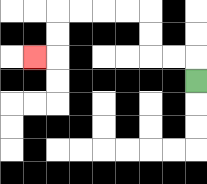{'start': '[8, 3]', 'end': '[1, 2]', 'path_directions': 'U,L,L,U,U,L,L,L,L,D,D,L', 'path_coordinates': '[[8, 3], [8, 2], [7, 2], [6, 2], [6, 1], [6, 0], [5, 0], [4, 0], [3, 0], [2, 0], [2, 1], [2, 2], [1, 2]]'}